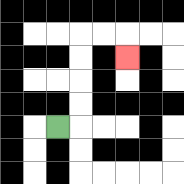{'start': '[2, 5]', 'end': '[5, 2]', 'path_directions': 'R,U,U,U,U,R,R,D', 'path_coordinates': '[[2, 5], [3, 5], [3, 4], [3, 3], [3, 2], [3, 1], [4, 1], [5, 1], [5, 2]]'}